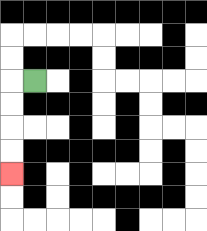{'start': '[1, 3]', 'end': '[0, 7]', 'path_directions': 'L,D,D,D,D', 'path_coordinates': '[[1, 3], [0, 3], [0, 4], [0, 5], [0, 6], [0, 7]]'}